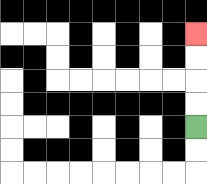{'start': '[8, 5]', 'end': '[8, 1]', 'path_directions': 'U,U,U,U', 'path_coordinates': '[[8, 5], [8, 4], [8, 3], [8, 2], [8, 1]]'}